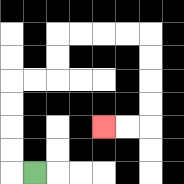{'start': '[1, 7]', 'end': '[4, 5]', 'path_directions': 'L,U,U,U,U,R,R,U,U,R,R,R,R,D,D,D,D,L,L', 'path_coordinates': '[[1, 7], [0, 7], [0, 6], [0, 5], [0, 4], [0, 3], [1, 3], [2, 3], [2, 2], [2, 1], [3, 1], [4, 1], [5, 1], [6, 1], [6, 2], [6, 3], [6, 4], [6, 5], [5, 5], [4, 5]]'}